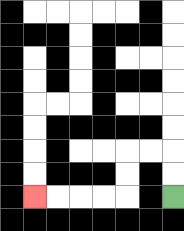{'start': '[7, 8]', 'end': '[1, 8]', 'path_directions': 'U,U,L,L,D,D,L,L,L,L', 'path_coordinates': '[[7, 8], [7, 7], [7, 6], [6, 6], [5, 6], [5, 7], [5, 8], [4, 8], [3, 8], [2, 8], [1, 8]]'}